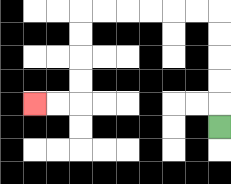{'start': '[9, 5]', 'end': '[1, 4]', 'path_directions': 'U,U,U,U,U,L,L,L,L,L,L,D,D,D,D,L,L', 'path_coordinates': '[[9, 5], [9, 4], [9, 3], [9, 2], [9, 1], [9, 0], [8, 0], [7, 0], [6, 0], [5, 0], [4, 0], [3, 0], [3, 1], [3, 2], [3, 3], [3, 4], [2, 4], [1, 4]]'}